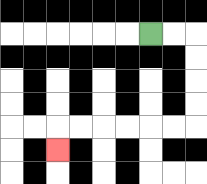{'start': '[6, 1]', 'end': '[2, 6]', 'path_directions': 'R,R,D,D,D,D,L,L,L,L,L,L,D', 'path_coordinates': '[[6, 1], [7, 1], [8, 1], [8, 2], [8, 3], [8, 4], [8, 5], [7, 5], [6, 5], [5, 5], [4, 5], [3, 5], [2, 5], [2, 6]]'}